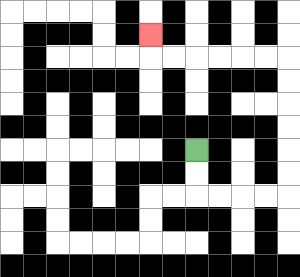{'start': '[8, 6]', 'end': '[6, 1]', 'path_directions': 'D,D,R,R,R,R,U,U,U,U,U,U,L,L,L,L,L,L,U', 'path_coordinates': '[[8, 6], [8, 7], [8, 8], [9, 8], [10, 8], [11, 8], [12, 8], [12, 7], [12, 6], [12, 5], [12, 4], [12, 3], [12, 2], [11, 2], [10, 2], [9, 2], [8, 2], [7, 2], [6, 2], [6, 1]]'}